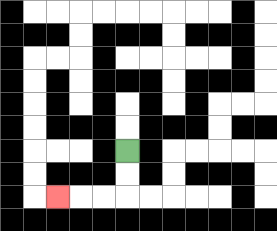{'start': '[5, 6]', 'end': '[2, 8]', 'path_directions': 'D,D,L,L,L', 'path_coordinates': '[[5, 6], [5, 7], [5, 8], [4, 8], [3, 8], [2, 8]]'}